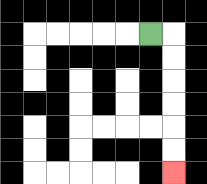{'start': '[6, 1]', 'end': '[7, 7]', 'path_directions': 'R,D,D,D,D,D,D', 'path_coordinates': '[[6, 1], [7, 1], [7, 2], [7, 3], [7, 4], [7, 5], [7, 6], [7, 7]]'}